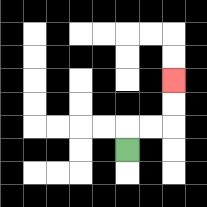{'start': '[5, 6]', 'end': '[7, 3]', 'path_directions': 'U,R,R,U,U', 'path_coordinates': '[[5, 6], [5, 5], [6, 5], [7, 5], [7, 4], [7, 3]]'}